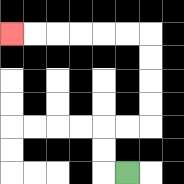{'start': '[5, 7]', 'end': '[0, 1]', 'path_directions': 'L,U,U,R,R,U,U,U,U,L,L,L,L,L,L', 'path_coordinates': '[[5, 7], [4, 7], [4, 6], [4, 5], [5, 5], [6, 5], [6, 4], [6, 3], [6, 2], [6, 1], [5, 1], [4, 1], [3, 1], [2, 1], [1, 1], [0, 1]]'}